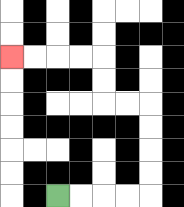{'start': '[2, 8]', 'end': '[0, 2]', 'path_directions': 'R,R,R,R,U,U,U,U,L,L,U,U,L,L,L,L', 'path_coordinates': '[[2, 8], [3, 8], [4, 8], [5, 8], [6, 8], [6, 7], [6, 6], [6, 5], [6, 4], [5, 4], [4, 4], [4, 3], [4, 2], [3, 2], [2, 2], [1, 2], [0, 2]]'}